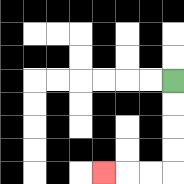{'start': '[7, 3]', 'end': '[4, 7]', 'path_directions': 'D,D,D,D,L,L,L', 'path_coordinates': '[[7, 3], [7, 4], [7, 5], [7, 6], [7, 7], [6, 7], [5, 7], [4, 7]]'}